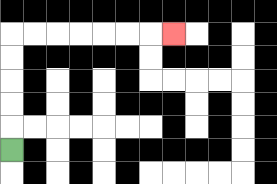{'start': '[0, 6]', 'end': '[7, 1]', 'path_directions': 'U,U,U,U,U,R,R,R,R,R,R,R', 'path_coordinates': '[[0, 6], [0, 5], [0, 4], [0, 3], [0, 2], [0, 1], [1, 1], [2, 1], [3, 1], [4, 1], [5, 1], [6, 1], [7, 1]]'}